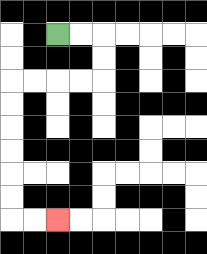{'start': '[2, 1]', 'end': '[2, 9]', 'path_directions': 'R,R,D,D,L,L,L,L,D,D,D,D,D,D,R,R', 'path_coordinates': '[[2, 1], [3, 1], [4, 1], [4, 2], [4, 3], [3, 3], [2, 3], [1, 3], [0, 3], [0, 4], [0, 5], [0, 6], [0, 7], [0, 8], [0, 9], [1, 9], [2, 9]]'}